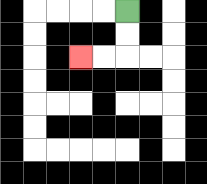{'start': '[5, 0]', 'end': '[3, 2]', 'path_directions': 'D,D,L,L', 'path_coordinates': '[[5, 0], [5, 1], [5, 2], [4, 2], [3, 2]]'}